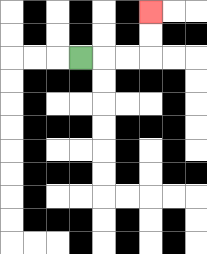{'start': '[3, 2]', 'end': '[6, 0]', 'path_directions': 'R,R,R,U,U', 'path_coordinates': '[[3, 2], [4, 2], [5, 2], [6, 2], [6, 1], [6, 0]]'}